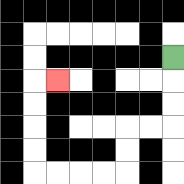{'start': '[7, 2]', 'end': '[2, 3]', 'path_directions': 'D,D,D,L,L,D,D,L,L,L,L,U,U,U,U,R', 'path_coordinates': '[[7, 2], [7, 3], [7, 4], [7, 5], [6, 5], [5, 5], [5, 6], [5, 7], [4, 7], [3, 7], [2, 7], [1, 7], [1, 6], [1, 5], [1, 4], [1, 3], [2, 3]]'}